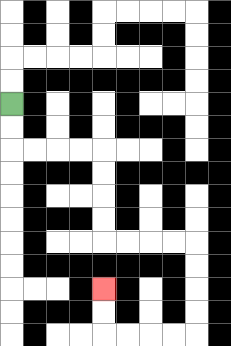{'start': '[0, 4]', 'end': '[4, 12]', 'path_directions': 'D,D,R,R,R,R,D,D,D,D,R,R,R,R,D,D,D,D,L,L,L,L,U,U', 'path_coordinates': '[[0, 4], [0, 5], [0, 6], [1, 6], [2, 6], [3, 6], [4, 6], [4, 7], [4, 8], [4, 9], [4, 10], [5, 10], [6, 10], [7, 10], [8, 10], [8, 11], [8, 12], [8, 13], [8, 14], [7, 14], [6, 14], [5, 14], [4, 14], [4, 13], [4, 12]]'}